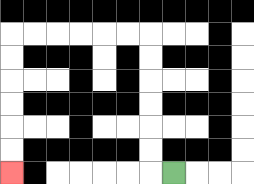{'start': '[7, 7]', 'end': '[0, 7]', 'path_directions': 'L,U,U,U,U,U,U,L,L,L,L,L,L,D,D,D,D,D,D', 'path_coordinates': '[[7, 7], [6, 7], [6, 6], [6, 5], [6, 4], [6, 3], [6, 2], [6, 1], [5, 1], [4, 1], [3, 1], [2, 1], [1, 1], [0, 1], [0, 2], [0, 3], [0, 4], [0, 5], [0, 6], [0, 7]]'}